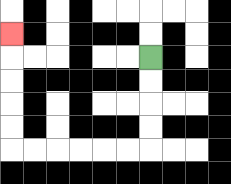{'start': '[6, 2]', 'end': '[0, 1]', 'path_directions': 'D,D,D,D,L,L,L,L,L,L,U,U,U,U,U', 'path_coordinates': '[[6, 2], [6, 3], [6, 4], [6, 5], [6, 6], [5, 6], [4, 6], [3, 6], [2, 6], [1, 6], [0, 6], [0, 5], [0, 4], [0, 3], [0, 2], [0, 1]]'}